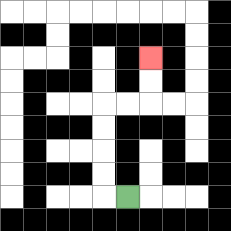{'start': '[5, 8]', 'end': '[6, 2]', 'path_directions': 'L,U,U,U,U,R,R,U,U', 'path_coordinates': '[[5, 8], [4, 8], [4, 7], [4, 6], [4, 5], [4, 4], [5, 4], [6, 4], [6, 3], [6, 2]]'}